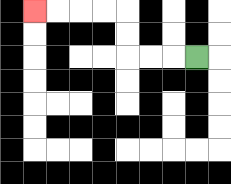{'start': '[8, 2]', 'end': '[1, 0]', 'path_directions': 'L,L,L,U,U,L,L,L,L', 'path_coordinates': '[[8, 2], [7, 2], [6, 2], [5, 2], [5, 1], [5, 0], [4, 0], [3, 0], [2, 0], [1, 0]]'}